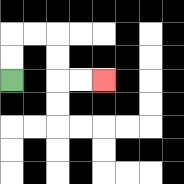{'start': '[0, 3]', 'end': '[4, 3]', 'path_directions': 'U,U,R,R,D,D,R,R', 'path_coordinates': '[[0, 3], [0, 2], [0, 1], [1, 1], [2, 1], [2, 2], [2, 3], [3, 3], [4, 3]]'}